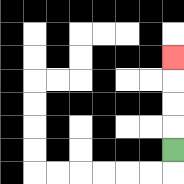{'start': '[7, 6]', 'end': '[7, 2]', 'path_directions': 'U,U,U,U', 'path_coordinates': '[[7, 6], [7, 5], [7, 4], [7, 3], [7, 2]]'}